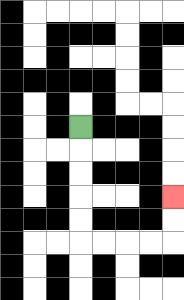{'start': '[3, 5]', 'end': '[7, 8]', 'path_directions': 'D,D,D,D,D,R,R,R,R,U,U', 'path_coordinates': '[[3, 5], [3, 6], [3, 7], [3, 8], [3, 9], [3, 10], [4, 10], [5, 10], [6, 10], [7, 10], [7, 9], [7, 8]]'}